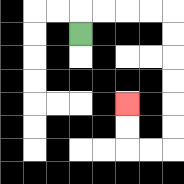{'start': '[3, 1]', 'end': '[5, 4]', 'path_directions': 'U,R,R,R,R,D,D,D,D,D,D,L,L,U,U', 'path_coordinates': '[[3, 1], [3, 0], [4, 0], [5, 0], [6, 0], [7, 0], [7, 1], [7, 2], [7, 3], [7, 4], [7, 5], [7, 6], [6, 6], [5, 6], [5, 5], [5, 4]]'}